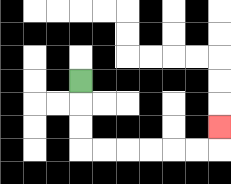{'start': '[3, 3]', 'end': '[9, 5]', 'path_directions': 'D,D,D,R,R,R,R,R,R,U', 'path_coordinates': '[[3, 3], [3, 4], [3, 5], [3, 6], [4, 6], [5, 6], [6, 6], [7, 6], [8, 6], [9, 6], [9, 5]]'}